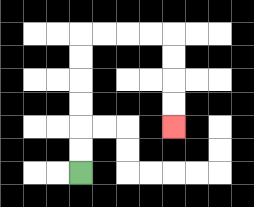{'start': '[3, 7]', 'end': '[7, 5]', 'path_directions': 'U,U,U,U,U,U,R,R,R,R,D,D,D,D', 'path_coordinates': '[[3, 7], [3, 6], [3, 5], [3, 4], [3, 3], [3, 2], [3, 1], [4, 1], [5, 1], [6, 1], [7, 1], [7, 2], [7, 3], [7, 4], [7, 5]]'}